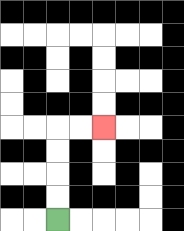{'start': '[2, 9]', 'end': '[4, 5]', 'path_directions': 'U,U,U,U,R,R', 'path_coordinates': '[[2, 9], [2, 8], [2, 7], [2, 6], [2, 5], [3, 5], [4, 5]]'}